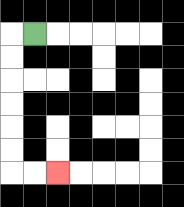{'start': '[1, 1]', 'end': '[2, 7]', 'path_directions': 'L,D,D,D,D,D,D,R,R', 'path_coordinates': '[[1, 1], [0, 1], [0, 2], [0, 3], [0, 4], [0, 5], [0, 6], [0, 7], [1, 7], [2, 7]]'}